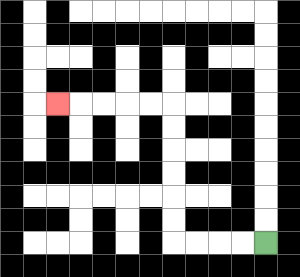{'start': '[11, 10]', 'end': '[2, 4]', 'path_directions': 'L,L,L,L,U,U,U,U,U,U,L,L,L,L,L', 'path_coordinates': '[[11, 10], [10, 10], [9, 10], [8, 10], [7, 10], [7, 9], [7, 8], [7, 7], [7, 6], [7, 5], [7, 4], [6, 4], [5, 4], [4, 4], [3, 4], [2, 4]]'}